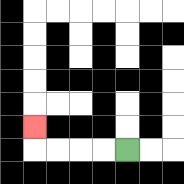{'start': '[5, 6]', 'end': '[1, 5]', 'path_directions': 'L,L,L,L,U', 'path_coordinates': '[[5, 6], [4, 6], [3, 6], [2, 6], [1, 6], [1, 5]]'}